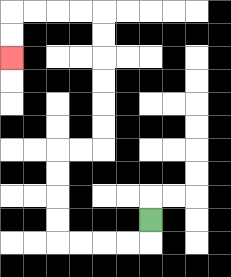{'start': '[6, 9]', 'end': '[0, 2]', 'path_directions': 'D,L,L,L,L,U,U,U,U,R,R,U,U,U,U,U,U,L,L,L,L,D,D', 'path_coordinates': '[[6, 9], [6, 10], [5, 10], [4, 10], [3, 10], [2, 10], [2, 9], [2, 8], [2, 7], [2, 6], [3, 6], [4, 6], [4, 5], [4, 4], [4, 3], [4, 2], [4, 1], [4, 0], [3, 0], [2, 0], [1, 0], [0, 0], [0, 1], [0, 2]]'}